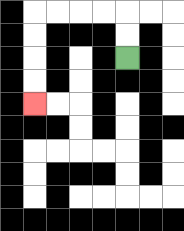{'start': '[5, 2]', 'end': '[1, 4]', 'path_directions': 'U,U,L,L,L,L,D,D,D,D', 'path_coordinates': '[[5, 2], [5, 1], [5, 0], [4, 0], [3, 0], [2, 0], [1, 0], [1, 1], [1, 2], [1, 3], [1, 4]]'}